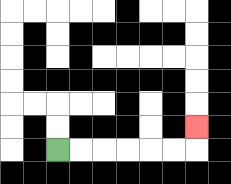{'start': '[2, 6]', 'end': '[8, 5]', 'path_directions': 'R,R,R,R,R,R,U', 'path_coordinates': '[[2, 6], [3, 6], [4, 6], [5, 6], [6, 6], [7, 6], [8, 6], [8, 5]]'}